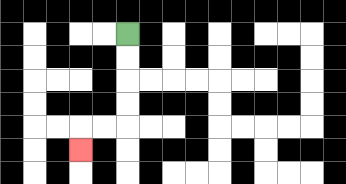{'start': '[5, 1]', 'end': '[3, 6]', 'path_directions': 'D,D,D,D,L,L,D', 'path_coordinates': '[[5, 1], [5, 2], [5, 3], [5, 4], [5, 5], [4, 5], [3, 5], [3, 6]]'}